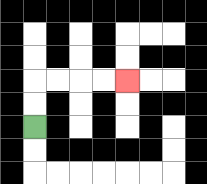{'start': '[1, 5]', 'end': '[5, 3]', 'path_directions': 'U,U,R,R,R,R', 'path_coordinates': '[[1, 5], [1, 4], [1, 3], [2, 3], [3, 3], [4, 3], [5, 3]]'}